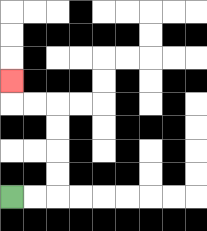{'start': '[0, 8]', 'end': '[0, 3]', 'path_directions': 'R,R,U,U,U,U,L,L,U', 'path_coordinates': '[[0, 8], [1, 8], [2, 8], [2, 7], [2, 6], [2, 5], [2, 4], [1, 4], [0, 4], [0, 3]]'}